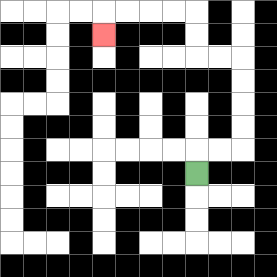{'start': '[8, 7]', 'end': '[4, 1]', 'path_directions': 'U,R,R,U,U,U,U,L,L,U,U,L,L,L,L,D', 'path_coordinates': '[[8, 7], [8, 6], [9, 6], [10, 6], [10, 5], [10, 4], [10, 3], [10, 2], [9, 2], [8, 2], [8, 1], [8, 0], [7, 0], [6, 0], [5, 0], [4, 0], [4, 1]]'}